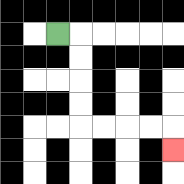{'start': '[2, 1]', 'end': '[7, 6]', 'path_directions': 'R,D,D,D,D,R,R,R,R,D', 'path_coordinates': '[[2, 1], [3, 1], [3, 2], [3, 3], [3, 4], [3, 5], [4, 5], [5, 5], [6, 5], [7, 5], [7, 6]]'}